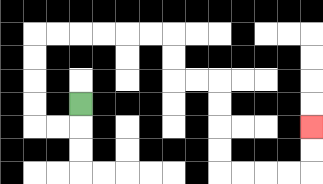{'start': '[3, 4]', 'end': '[13, 5]', 'path_directions': 'D,L,L,U,U,U,U,R,R,R,R,R,R,D,D,R,R,D,D,D,D,R,R,R,R,U,U', 'path_coordinates': '[[3, 4], [3, 5], [2, 5], [1, 5], [1, 4], [1, 3], [1, 2], [1, 1], [2, 1], [3, 1], [4, 1], [5, 1], [6, 1], [7, 1], [7, 2], [7, 3], [8, 3], [9, 3], [9, 4], [9, 5], [9, 6], [9, 7], [10, 7], [11, 7], [12, 7], [13, 7], [13, 6], [13, 5]]'}